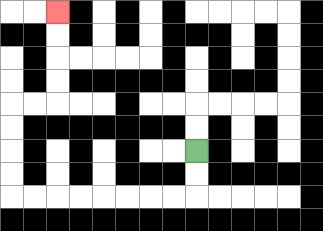{'start': '[8, 6]', 'end': '[2, 0]', 'path_directions': 'D,D,L,L,L,L,L,L,L,L,U,U,U,U,R,R,U,U,U,U', 'path_coordinates': '[[8, 6], [8, 7], [8, 8], [7, 8], [6, 8], [5, 8], [4, 8], [3, 8], [2, 8], [1, 8], [0, 8], [0, 7], [0, 6], [0, 5], [0, 4], [1, 4], [2, 4], [2, 3], [2, 2], [2, 1], [2, 0]]'}